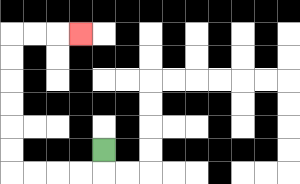{'start': '[4, 6]', 'end': '[3, 1]', 'path_directions': 'D,L,L,L,L,U,U,U,U,U,U,R,R,R', 'path_coordinates': '[[4, 6], [4, 7], [3, 7], [2, 7], [1, 7], [0, 7], [0, 6], [0, 5], [0, 4], [0, 3], [0, 2], [0, 1], [1, 1], [2, 1], [3, 1]]'}